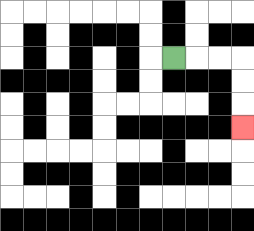{'start': '[7, 2]', 'end': '[10, 5]', 'path_directions': 'R,R,R,D,D,D', 'path_coordinates': '[[7, 2], [8, 2], [9, 2], [10, 2], [10, 3], [10, 4], [10, 5]]'}